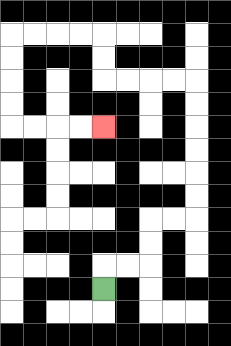{'start': '[4, 12]', 'end': '[4, 5]', 'path_directions': 'U,R,R,U,U,R,R,U,U,U,U,U,U,L,L,L,L,U,U,L,L,L,L,D,D,D,D,R,R,R,R', 'path_coordinates': '[[4, 12], [4, 11], [5, 11], [6, 11], [6, 10], [6, 9], [7, 9], [8, 9], [8, 8], [8, 7], [8, 6], [8, 5], [8, 4], [8, 3], [7, 3], [6, 3], [5, 3], [4, 3], [4, 2], [4, 1], [3, 1], [2, 1], [1, 1], [0, 1], [0, 2], [0, 3], [0, 4], [0, 5], [1, 5], [2, 5], [3, 5], [4, 5]]'}